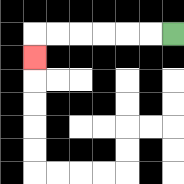{'start': '[7, 1]', 'end': '[1, 2]', 'path_directions': 'L,L,L,L,L,L,D', 'path_coordinates': '[[7, 1], [6, 1], [5, 1], [4, 1], [3, 1], [2, 1], [1, 1], [1, 2]]'}